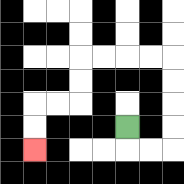{'start': '[5, 5]', 'end': '[1, 6]', 'path_directions': 'D,R,R,U,U,U,U,L,L,L,L,D,D,L,L,D,D', 'path_coordinates': '[[5, 5], [5, 6], [6, 6], [7, 6], [7, 5], [7, 4], [7, 3], [7, 2], [6, 2], [5, 2], [4, 2], [3, 2], [3, 3], [3, 4], [2, 4], [1, 4], [1, 5], [1, 6]]'}